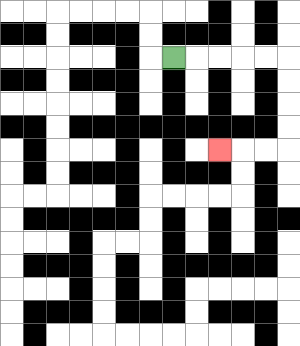{'start': '[7, 2]', 'end': '[9, 6]', 'path_directions': 'R,R,R,R,R,D,D,D,D,L,L,L', 'path_coordinates': '[[7, 2], [8, 2], [9, 2], [10, 2], [11, 2], [12, 2], [12, 3], [12, 4], [12, 5], [12, 6], [11, 6], [10, 6], [9, 6]]'}